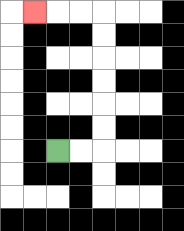{'start': '[2, 6]', 'end': '[1, 0]', 'path_directions': 'R,R,U,U,U,U,U,U,L,L,L', 'path_coordinates': '[[2, 6], [3, 6], [4, 6], [4, 5], [4, 4], [4, 3], [4, 2], [4, 1], [4, 0], [3, 0], [2, 0], [1, 0]]'}